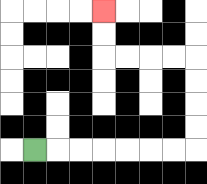{'start': '[1, 6]', 'end': '[4, 0]', 'path_directions': 'R,R,R,R,R,R,R,U,U,U,U,L,L,L,L,U,U', 'path_coordinates': '[[1, 6], [2, 6], [3, 6], [4, 6], [5, 6], [6, 6], [7, 6], [8, 6], [8, 5], [8, 4], [8, 3], [8, 2], [7, 2], [6, 2], [5, 2], [4, 2], [4, 1], [4, 0]]'}